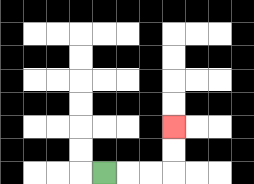{'start': '[4, 7]', 'end': '[7, 5]', 'path_directions': 'R,R,R,U,U', 'path_coordinates': '[[4, 7], [5, 7], [6, 7], [7, 7], [7, 6], [7, 5]]'}